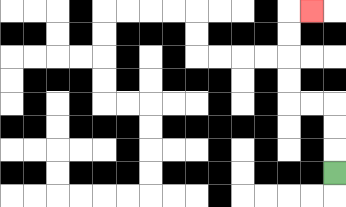{'start': '[14, 7]', 'end': '[13, 0]', 'path_directions': 'U,U,U,L,L,U,U,U,U,R', 'path_coordinates': '[[14, 7], [14, 6], [14, 5], [14, 4], [13, 4], [12, 4], [12, 3], [12, 2], [12, 1], [12, 0], [13, 0]]'}